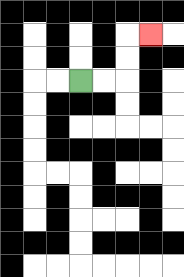{'start': '[3, 3]', 'end': '[6, 1]', 'path_directions': 'R,R,U,U,R', 'path_coordinates': '[[3, 3], [4, 3], [5, 3], [5, 2], [5, 1], [6, 1]]'}